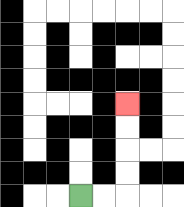{'start': '[3, 8]', 'end': '[5, 4]', 'path_directions': 'R,R,U,U,U,U', 'path_coordinates': '[[3, 8], [4, 8], [5, 8], [5, 7], [5, 6], [5, 5], [5, 4]]'}